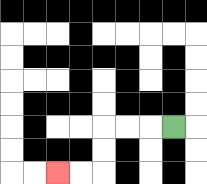{'start': '[7, 5]', 'end': '[2, 7]', 'path_directions': 'L,L,L,D,D,L,L', 'path_coordinates': '[[7, 5], [6, 5], [5, 5], [4, 5], [4, 6], [4, 7], [3, 7], [2, 7]]'}